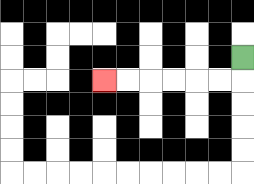{'start': '[10, 2]', 'end': '[4, 3]', 'path_directions': 'D,L,L,L,L,L,L', 'path_coordinates': '[[10, 2], [10, 3], [9, 3], [8, 3], [7, 3], [6, 3], [5, 3], [4, 3]]'}